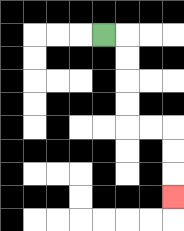{'start': '[4, 1]', 'end': '[7, 8]', 'path_directions': 'R,D,D,D,D,R,R,D,D,D', 'path_coordinates': '[[4, 1], [5, 1], [5, 2], [5, 3], [5, 4], [5, 5], [6, 5], [7, 5], [7, 6], [7, 7], [7, 8]]'}